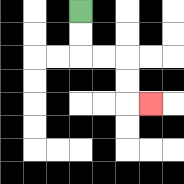{'start': '[3, 0]', 'end': '[6, 4]', 'path_directions': 'D,D,R,R,D,D,R', 'path_coordinates': '[[3, 0], [3, 1], [3, 2], [4, 2], [5, 2], [5, 3], [5, 4], [6, 4]]'}